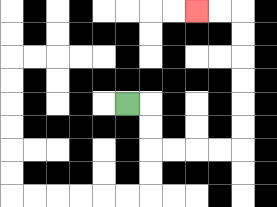{'start': '[5, 4]', 'end': '[8, 0]', 'path_directions': 'R,D,D,R,R,R,R,U,U,U,U,U,U,L,L', 'path_coordinates': '[[5, 4], [6, 4], [6, 5], [6, 6], [7, 6], [8, 6], [9, 6], [10, 6], [10, 5], [10, 4], [10, 3], [10, 2], [10, 1], [10, 0], [9, 0], [8, 0]]'}